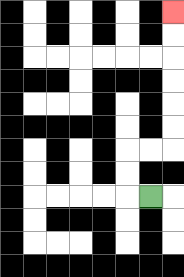{'start': '[6, 8]', 'end': '[7, 0]', 'path_directions': 'L,U,U,R,R,U,U,U,U,U,U', 'path_coordinates': '[[6, 8], [5, 8], [5, 7], [5, 6], [6, 6], [7, 6], [7, 5], [7, 4], [7, 3], [7, 2], [7, 1], [7, 0]]'}